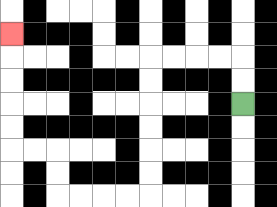{'start': '[10, 4]', 'end': '[0, 1]', 'path_directions': 'U,U,L,L,L,L,D,D,D,D,D,D,L,L,L,L,U,U,L,L,U,U,U,U,U', 'path_coordinates': '[[10, 4], [10, 3], [10, 2], [9, 2], [8, 2], [7, 2], [6, 2], [6, 3], [6, 4], [6, 5], [6, 6], [6, 7], [6, 8], [5, 8], [4, 8], [3, 8], [2, 8], [2, 7], [2, 6], [1, 6], [0, 6], [0, 5], [0, 4], [0, 3], [0, 2], [0, 1]]'}